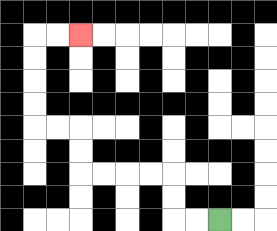{'start': '[9, 9]', 'end': '[3, 1]', 'path_directions': 'L,L,U,U,L,L,L,L,U,U,L,L,U,U,U,U,R,R', 'path_coordinates': '[[9, 9], [8, 9], [7, 9], [7, 8], [7, 7], [6, 7], [5, 7], [4, 7], [3, 7], [3, 6], [3, 5], [2, 5], [1, 5], [1, 4], [1, 3], [1, 2], [1, 1], [2, 1], [3, 1]]'}